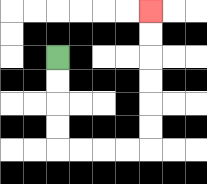{'start': '[2, 2]', 'end': '[6, 0]', 'path_directions': 'D,D,D,D,R,R,R,R,U,U,U,U,U,U', 'path_coordinates': '[[2, 2], [2, 3], [2, 4], [2, 5], [2, 6], [3, 6], [4, 6], [5, 6], [6, 6], [6, 5], [6, 4], [6, 3], [6, 2], [6, 1], [6, 0]]'}